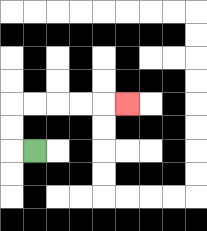{'start': '[1, 6]', 'end': '[5, 4]', 'path_directions': 'L,U,U,R,R,R,R,R', 'path_coordinates': '[[1, 6], [0, 6], [0, 5], [0, 4], [1, 4], [2, 4], [3, 4], [4, 4], [5, 4]]'}